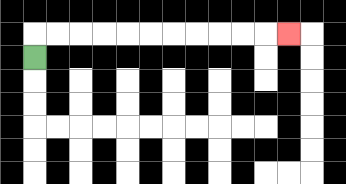{'start': '[1, 2]', 'end': '[12, 1]', 'path_directions': 'U,R,R,R,R,R,R,R,R,R,R,R', 'path_coordinates': '[[1, 2], [1, 1], [2, 1], [3, 1], [4, 1], [5, 1], [6, 1], [7, 1], [8, 1], [9, 1], [10, 1], [11, 1], [12, 1]]'}